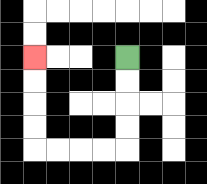{'start': '[5, 2]', 'end': '[1, 2]', 'path_directions': 'D,D,D,D,L,L,L,L,U,U,U,U', 'path_coordinates': '[[5, 2], [5, 3], [5, 4], [5, 5], [5, 6], [4, 6], [3, 6], [2, 6], [1, 6], [1, 5], [1, 4], [1, 3], [1, 2]]'}